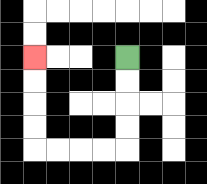{'start': '[5, 2]', 'end': '[1, 2]', 'path_directions': 'D,D,D,D,L,L,L,L,U,U,U,U', 'path_coordinates': '[[5, 2], [5, 3], [5, 4], [5, 5], [5, 6], [4, 6], [3, 6], [2, 6], [1, 6], [1, 5], [1, 4], [1, 3], [1, 2]]'}